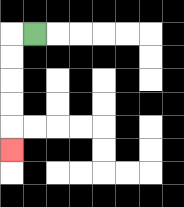{'start': '[1, 1]', 'end': '[0, 6]', 'path_directions': 'L,D,D,D,D,D', 'path_coordinates': '[[1, 1], [0, 1], [0, 2], [0, 3], [0, 4], [0, 5], [0, 6]]'}